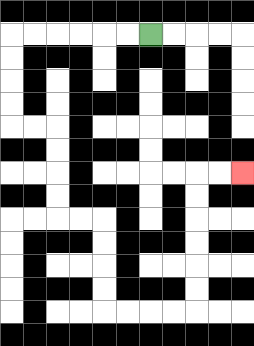{'start': '[6, 1]', 'end': '[10, 7]', 'path_directions': 'L,L,L,L,L,L,D,D,D,D,R,R,D,D,D,D,R,R,D,D,D,D,R,R,R,R,U,U,U,U,U,U,R,R', 'path_coordinates': '[[6, 1], [5, 1], [4, 1], [3, 1], [2, 1], [1, 1], [0, 1], [0, 2], [0, 3], [0, 4], [0, 5], [1, 5], [2, 5], [2, 6], [2, 7], [2, 8], [2, 9], [3, 9], [4, 9], [4, 10], [4, 11], [4, 12], [4, 13], [5, 13], [6, 13], [7, 13], [8, 13], [8, 12], [8, 11], [8, 10], [8, 9], [8, 8], [8, 7], [9, 7], [10, 7]]'}